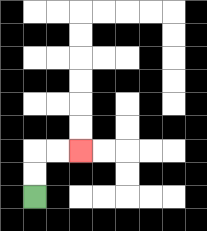{'start': '[1, 8]', 'end': '[3, 6]', 'path_directions': 'U,U,R,R', 'path_coordinates': '[[1, 8], [1, 7], [1, 6], [2, 6], [3, 6]]'}